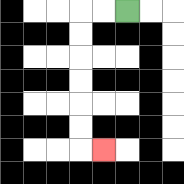{'start': '[5, 0]', 'end': '[4, 6]', 'path_directions': 'L,L,D,D,D,D,D,D,R', 'path_coordinates': '[[5, 0], [4, 0], [3, 0], [3, 1], [3, 2], [3, 3], [3, 4], [3, 5], [3, 6], [4, 6]]'}